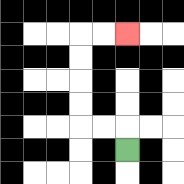{'start': '[5, 6]', 'end': '[5, 1]', 'path_directions': 'U,L,L,U,U,U,U,R,R', 'path_coordinates': '[[5, 6], [5, 5], [4, 5], [3, 5], [3, 4], [3, 3], [3, 2], [3, 1], [4, 1], [5, 1]]'}